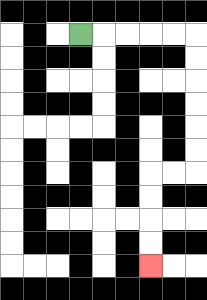{'start': '[3, 1]', 'end': '[6, 11]', 'path_directions': 'R,R,R,R,R,D,D,D,D,D,D,L,L,D,D,D,D', 'path_coordinates': '[[3, 1], [4, 1], [5, 1], [6, 1], [7, 1], [8, 1], [8, 2], [8, 3], [8, 4], [8, 5], [8, 6], [8, 7], [7, 7], [6, 7], [6, 8], [6, 9], [6, 10], [6, 11]]'}